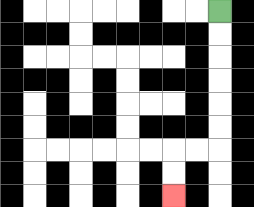{'start': '[9, 0]', 'end': '[7, 8]', 'path_directions': 'D,D,D,D,D,D,L,L,D,D', 'path_coordinates': '[[9, 0], [9, 1], [9, 2], [9, 3], [9, 4], [9, 5], [9, 6], [8, 6], [7, 6], [7, 7], [7, 8]]'}